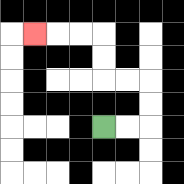{'start': '[4, 5]', 'end': '[1, 1]', 'path_directions': 'R,R,U,U,L,L,U,U,L,L,L', 'path_coordinates': '[[4, 5], [5, 5], [6, 5], [6, 4], [6, 3], [5, 3], [4, 3], [4, 2], [4, 1], [3, 1], [2, 1], [1, 1]]'}